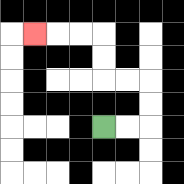{'start': '[4, 5]', 'end': '[1, 1]', 'path_directions': 'R,R,U,U,L,L,U,U,L,L,L', 'path_coordinates': '[[4, 5], [5, 5], [6, 5], [6, 4], [6, 3], [5, 3], [4, 3], [4, 2], [4, 1], [3, 1], [2, 1], [1, 1]]'}